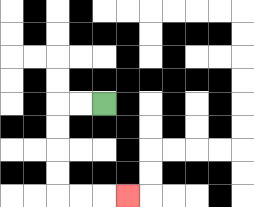{'start': '[4, 4]', 'end': '[5, 8]', 'path_directions': 'L,L,D,D,D,D,R,R,R', 'path_coordinates': '[[4, 4], [3, 4], [2, 4], [2, 5], [2, 6], [2, 7], [2, 8], [3, 8], [4, 8], [5, 8]]'}